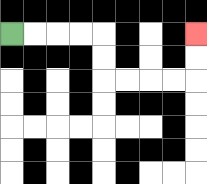{'start': '[0, 1]', 'end': '[8, 1]', 'path_directions': 'R,R,R,R,D,D,R,R,R,R,U,U', 'path_coordinates': '[[0, 1], [1, 1], [2, 1], [3, 1], [4, 1], [4, 2], [4, 3], [5, 3], [6, 3], [7, 3], [8, 3], [8, 2], [8, 1]]'}